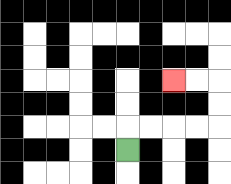{'start': '[5, 6]', 'end': '[7, 3]', 'path_directions': 'U,R,R,R,R,U,U,L,L', 'path_coordinates': '[[5, 6], [5, 5], [6, 5], [7, 5], [8, 5], [9, 5], [9, 4], [9, 3], [8, 3], [7, 3]]'}